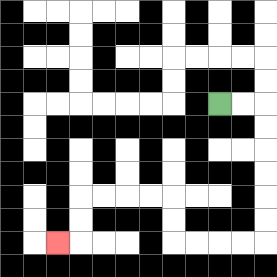{'start': '[9, 4]', 'end': '[2, 10]', 'path_directions': 'R,R,D,D,D,D,D,D,L,L,L,L,U,U,L,L,L,L,D,D,L', 'path_coordinates': '[[9, 4], [10, 4], [11, 4], [11, 5], [11, 6], [11, 7], [11, 8], [11, 9], [11, 10], [10, 10], [9, 10], [8, 10], [7, 10], [7, 9], [7, 8], [6, 8], [5, 8], [4, 8], [3, 8], [3, 9], [3, 10], [2, 10]]'}